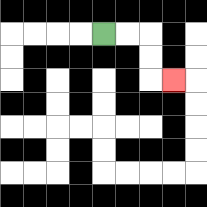{'start': '[4, 1]', 'end': '[7, 3]', 'path_directions': 'R,R,D,D,R', 'path_coordinates': '[[4, 1], [5, 1], [6, 1], [6, 2], [6, 3], [7, 3]]'}